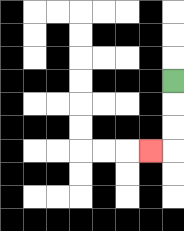{'start': '[7, 3]', 'end': '[6, 6]', 'path_directions': 'D,D,D,L', 'path_coordinates': '[[7, 3], [7, 4], [7, 5], [7, 6], [6, 6]]'}